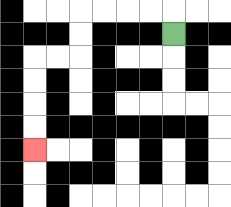{'start': '[7, 1]', 'end': '[1, 6]', 'path_directions': 'U,L,L,L,L,D,D,L,L,D,D,D,D', 'path_coordinates': '[[7, 1], [7, 0], [6, 0], [5, 0], [4, 0], [3, 0], [3, 1], [3, 2], [2, 2], [1, 2], [1, 3], [1, 4], [1, 5], [1, 6]]'}